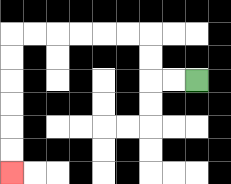{'start': '[8, 3]', 'end': '[0, 7]', 'path_directions': 'L,L,U,U,L,L,L,L,L,L,D,D,D,D,D,D', 'path_coordinates': '[[8, 3], [7, 3], [6, 3], [6, 2], [6, 1], [5, 1], [4, 1], [3, 1], [2, 1], [1, 1], [0, 1], [0, 2], [0, 3], [0, 4], [0, 5], [0, 6], [0, 7]]'}